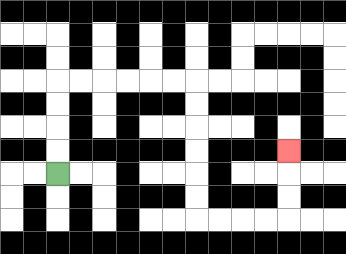{'start': '[2, 7]', 'end': '[12, 6]', 'path_directions': 'U,U,U,U,R,R,R,R,R,R,D,D,D,D,D,D,R,R,R,R,U,U,U', 'path_coordinates': '[[2, 7], [2, 6], [2, 5], [2, 4], [2, 3], [3, 3], [4, 3], [5, 3], [6, 3], [7, 3], [8, 3], [8, 4], [8, 5], [8, 6], [8, 7], [8, 8], [8, 9], [9, 9], [10, 9], [11, 9], [12, 9], [12, 8], [12, 7], [12, 6]]'}